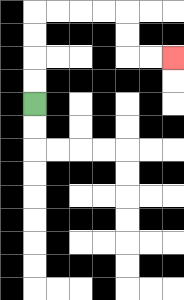{'start': '[1, 4]', 'end': '[7, 2]', 'path_directions': 'U,U,U,U,R,R,R,R,D,D,R,R', 'path_coordinates': '[[1, 4], [1, 3], [1, 2], [1, 1], [1, 0], [2, 0], [3, 0], [4, 0], [5, 0], [5, 1], [5, 2], [6, 2], [7, 2]]'}